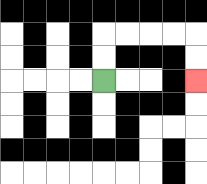{'start': '[4, 3]', 'end': '[8, 3]', 'path_directions': 'U,U,R,R,R,R,D,D', 'path_coordinates': '[[4, 3], [4, 2], [4, 1], [5, 1], [6, 1], [7, 1], [8, 1], [8, 2], [8, 3]]'}